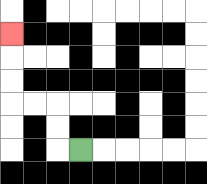{'start': '[3, 6]', 'end': '[0, 1]', 'path_directions': 'L,U,U,L,L,U,U,U', 'path_coordinates': '[[3, 6], [2, 6], [2, 5], [2, 4], [1, 4], [0, 4], [0, 3], [0, 2], [0, 1]]'}